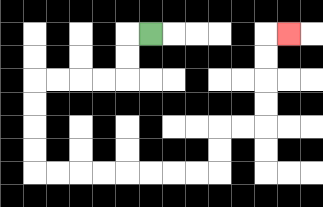{'start': '[6, 1]', 'end': '[12, 1]', 'path_directions': 'L,D,D,L,L,L,L,D,D,D,D,R,R,R,R,R,R,R,R,U,U,R,R,U,U,U,U,R', 'path_coordinates': '[[6, 1], [5, 1], [5, 2], [5, 3], [4, 3], [3, 3], [2, 3], [1, 3], [1, 4], [1, 5], [1, 6], [1, 7], [2, 7], [3, 7], [4, 7], [5, 7], [6, 7], [7, 7], [8, 7], [9, 7], [9, 6], [9, 5], [10, 5], [11, 5], [11, 4], [11, 3], [11, 2], [11, 1], [12, 1]]'}